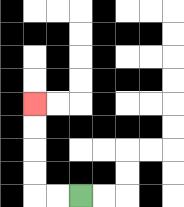{'start': '[3, 8]', 'end': '[1, 4]', 'path_directions': 'L,L,U,U,U,U', 'path_coordinates': '[[3, 8], [2, 8], [1, 8], [1, 7], [1, 6], [1, 5], [1, 4]]'}